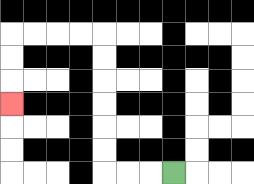{'start': '[7, 7]', 'end': '[0, 4]', 'path_directions': 'L,L,L,U,U,U,U,U,U,L,L,L,L,D,D,D', 'path_coordinates': '[[7, 7], [6, 7], [5, 7], [4, 7], [4, 6], [4, 5], [4, 4], [4, 3], [4, 2], [4, 1], [3, 1], [2, 1], [1, 1], [0, 1], [0, 2], [0, 3], [0, 4]]'}